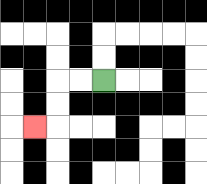{'start': '[4, 3]', 'end': '[1, 5]', 'path_directions': 'L,L,D,D,L', 'path_coordinates': '[[4, 3], [3, 3], [2, 3], [2, 4], [2, 5], [1, 5]]'}